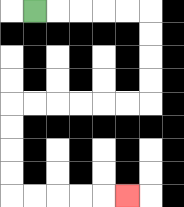{'start': '[1, 0]', 'end': '[5, 8]', 'path_directions': 'R,R,R,R,R,D,D,D,D,L,L,L,L,L,L,D,D,D,D,R,R,R,R,R', 'path_coordinates': '[[1, 0], [2, 0], [3, 0], [4, 0], [5, 0], [6, 0], [6, 1], [6, 2], [6, 3], [6, 4], [5, 4], [4, 4], [3, 4], [2, 4], [1, 4], [0, 4], [0, 5], [0, 6], [0, 7], [0, 8], [1, 8], [2, 8], [3, 8], [4, 8], [5, 8]]'}